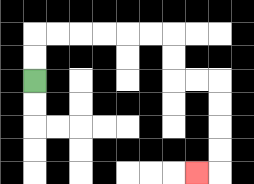{'start': '[1, 3]', 'end': '[8, 7]', 'path_directions': 'U,U,R,R,R,R,R,R,D,D,R,R,D,D,D,D,L', 'path_coordinates': '[[1, 3], [1, 2], [1, 1], [2, 1], [3, 1], [4, 1], [5, 1], [6, 1], [7, 1], [7, 2], [7, 3], [8, 3], [9, 3], [9, 4], [9, 5], [9, 6], [9, 7], [8, 7]]'}